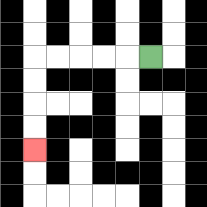{'start': '[6, 2]', 'end': '[1, 6]', 'path_directions': 'L,L,L,L,L,D,D,D,D', 'path_coordinates': '[[6, 2], [5, 2], [4, 2], [3, 2], [2, 2], [1, 2], [1, 3], [1, 4], [1, 5], [1, 6]]'}